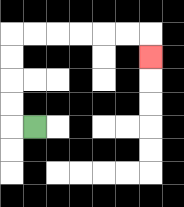{'start': '[1, 5]', 'end': '[6, 2]', 'path_directions': 'L,U,U,U,U,R,R,R,R,R,R,D', 'path_coordinates': '[[1, 5], [0, 5], [0, 4], [0, 3], [0, 2], [0, 1], [1, 1], [2, 1], [3, 1], [4, 1], [5, 1], [6, 1], [6, 2]]'}